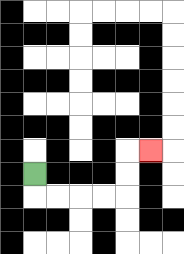{'start': '[1, 7]', 'end': '[6, 6]', 'path_directions': 'D,R,R,R,R,U,U,R', 'path_coordinates': '[[1, 7], [1, 8], [2, 8], [3, 8], [4, 8], [5, 8], [5, 7], [5, 6], [6, 6]]'}